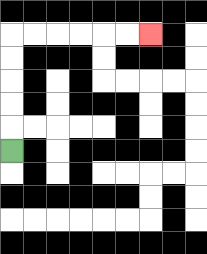{'start': '[0, 6]', 'end': '[6, 1]', 'path_directions': 'U,U,U,U,U,R,R,R,R,R,R', 'path_coordinates': '[[0, 6], [0, 5], [0, 4], [0, 3], [0, 2], [0, 1], [1, 1], [2, 1], [3, 1], [4, 1], [5, 1], [6, 1]]'}